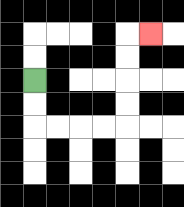{'start': '[1, 3]', 'end': '[6, 1]', 'path_directions': 'D,D,R,R,R,R,U,U,U,U,R', 'path_coordinates': '[[1, 3], [1, 4], [1, 5], [2, 5], [3, 5], [4, 5], [5, 5], [5, 4], [5, 3], [5, 2], [5, 1], [6, 1]]'}